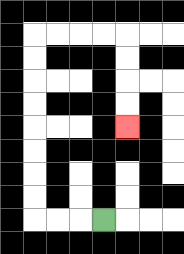{'start': '[4, 9]', 'end': '[5, 5]', 'path_directions': 'L,L,L,U,U,U,U,U,U,U,U,R,R,R,R,D,D,D,D', 'path_coordinates': '[[4, 9], [3, 9], [2, 9], [1, 9], [1, 8], [1, 7], [1, 6], [1, 5], [1, 4], [1, 3], [1, 2], [1, 1], [2, 1], [3, 1], [4, 1], [5, 1], [5, 2], [5, 3], [5, 4], [5, 5]]'}